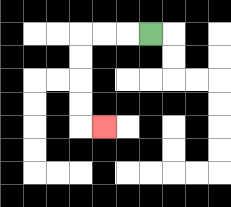{'start': '[6, 1]', 'end': '[4, 5]', 'path_directions': 'L,L,L,D,D,D,D,R', 'path_coordinates': '[[6, 1], [5, 1], [4, 1], [3, 1], [3, 2], [3, 3], [3, 4], [3, 5], [4, 5]]'}